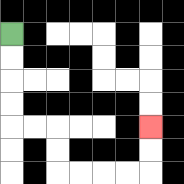{'start': '[0, 1]', 'end': '[6, 5]', 'path_directions': 'D,D,D,D,R,R,D,D,R,R,R,R,U,U', 'path_coordinates': '[[0, 1], [0, 2], [0, 3], [0, 4], [0, 5], [1, 5], [2, 5], [2, 6], [2, 7], [3, 7], [4, 7], [5, 7], [6, 7], [6, 6], [6, 5]]'}